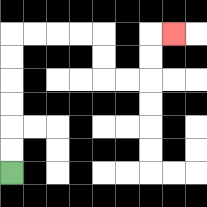{'start': '[0, 7]', 'end': '[7, 1]', 'path_directions': 'U,U,U,U,U,U,R,R,R,R,D,D,R,R,U,U,R', 'path_coordinates': '[[0, 7], [0, 6], [0, 5], [0, 4], [0, 3], [0, 2], [0, 1], [1, 1], [2, 1], [3, 1], [4, 1], [4, 2], [4, 3], [5, 3], [6, 3], [6, 2], [6, 1], [7, 1]]'}